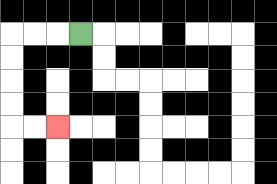{'start': '[3, 1]', 'end': '[2, 5]', 'path_directions': 'L,L,L,D,D,D,D,R,R', 'path_coordinates': '[[3, 1], [2, 1], [1, 1], [0, 1], [0, 2], [0, 3], [0, 4], [0, 5], [1, 5], [2, 5]]'}